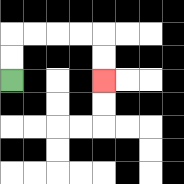{'start': '[0, 3]', 'end': '[4, 3]', 'path_directions': 'U,U,R,R,R,R,D,D', 'path_coordinates': '[[0, 3], [0, 2], [0, 1], [1, 1], [2, 1], [3, 1], [4, 1], [4, 2], [4, 3]]'}